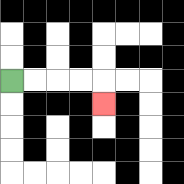{'start': '[0, 3]', 'end': '[4, 4]', 'path_directions': 'R,R,R,R,D', 'path_coordinates': '[[0, 3], [1, 3], [2, 3], [3, 3], [4, 3], [4, 4]]'}